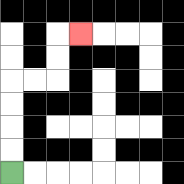{'start': '[0, 7]', 'end': '[3, 1]', 'path_directions': 'U,U,U,U,R,R,U,U,R', 'path_coordinates': '[[0, 7], [0, 6], [0, 5], [0, 4], [0, 3], [1, 3], [2, 3], [2, 2], [2, 1], [3, 1]]'}